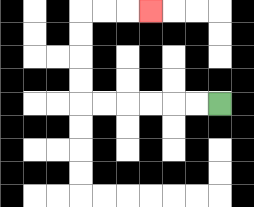{'start': '[9, 4]', 'end': '[6, 0]', 'path_directions': 'L,L,L,L,L,L,U,U,U,U,R,R,R', 'path_coordinates': '[[9, 4], [8, 4], [7, 4], [6, 4], [5, 4], [4, 4], [3, 4], [3, 3], [3, 2], [3, 1], [3, 0], [4, 0], [5, 0], [6, 0]]'}